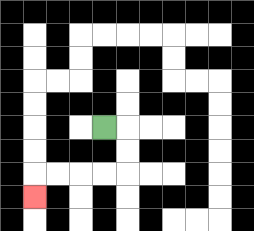{'start': '[4, 5]', 'end': '[1, 8]', 'path_directions': 'R,D,D,L,L,L,L,D', 'path_coordinates': '[[4, 5], [5, 5], [5, 6], [5, 7], [4, 7], [3, 7], [2, 7], [1, 7], [1, 8]]'}